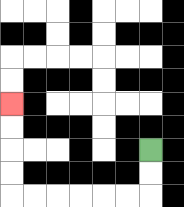{'start': '[6, 6]', 'end': '[0, 4]', 'path_directions': 'D,D,L,L,L,L,L,L,U,U,U,U', 'path_coordinates': '[[6, 6], [6, 7], [6, 8], [5, 8], [4, 8], [3, 8], [2, 8], [1, 8], [0, 8], [0, 7], [0, 6], [0, 5], [0, 4]]'}